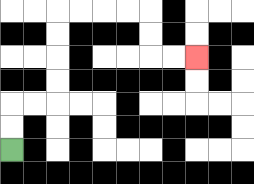{'start': '[0, 6]', 'end': '[8, 2]', 'path_directions': 'U,U,R,R,U,U,U,U,R,R,R,R,D,D,R,R', 'path_coordinates': '[[0, 6], [0, 5], [0, 4], [1, 4], [2, 4], [2, 3], [2, 2], [2, 1], [2, 0], [3, 0], [4, 0], [5, 0], [6, 0], [6, 1], [6, 2], [7, 2], [8, 2]]'}